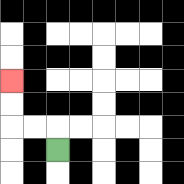{'start': '[2, 6]', 'end': '[0, 3]', 'path_directions': 'U,L,L,U,U', 'path_coordinates': '[[2, 6], [2, 5], [1, 5], [0, 5], [0, 4], [0, 3]]'}